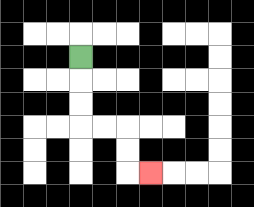{'start': '[3, 2]', 'end': '[6, 7]', 'path_directions': 'D,D,D,R,R,D,D,R', 'path_coordinates': '[[3, 2], [3, 3], [3, 4], [3, 5], [4, 5], [5, 5], [5, 6], [5, 7], [6, 7]]'}